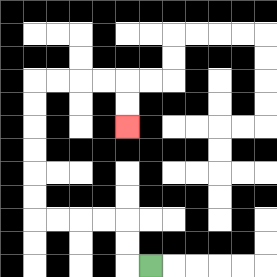{'start': '[6, 11]', 'end': '[5, 5]', 'path_directions': 'L,U,U,L,L,L,L,U,U,U,U,U,U,R,R,R,R,D,D', 'path_coordinates': '[[6, 11], [5, 11], [5, 10], [5, 9], [4, 9], [3, 9], [2, 9], [1, 9], [1, 8], [1, 7], [1, 6], [1, 5], [1, 4], [1, 3], [2, 3], [3, 3], [4, 3], [5, 3], [5, 4], [5, 5]]'}